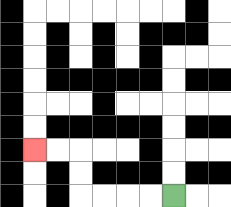{'start': '[7, 8]', 'end': '[1, 6]', 'path_directions': 'L,L,L,L,U,U,L,L', 'path_coordinates': '[[7, 8], [6, 8], [5, 8], [4, 8], [3, 8], [3, 7], [3, 6], [2, 6], [1, 6]]'}